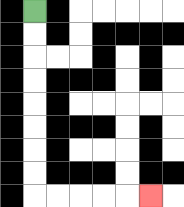{'start': '[1, 0]', 'end': '[6, 8]', 'path_directions': 'D,D,D,D,D,D,D,D,R,R,R,R,R', 'path_coordinates': '[[1, 0], [1, 1], [1, 2], [1, 3], [1, 4], [1, 5], [1, 6], [1, 7], [1, 8], [2, 8], [3, 8], [4, 8], [5, 8], [6, 8]]'}